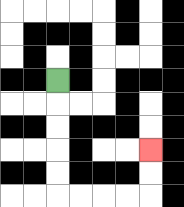{'start': '[2, 3]', 'end': '[6, 6]', 'path_directions': 'D,D,D,D,D,R,R,R,R,U,U', 'path_coordinates': '[[2, 3], [2, 4], [2, 5], [2, 6], [2, 7], [2, 8], [3, 8], [4, 8], [5, 8], [6, 8], [6, 7], [6, 6]]'}